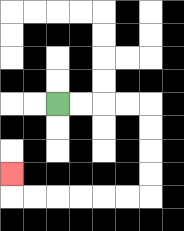{'start': '[2, 4]', 'end': '[0, 7]', 'path_directions': 'R,R,R,R,D,D,D,D,L,L,L,L,L,L,U', 'path_coordinates': '[[2, 4], [3, 4], [4, 4], [5, 4], [6, 4], [6, 5], [6, 6], [6, 7], [6, 8], [5, 8], [4, 8], [3, 8], [2, 8], [1, 8], [0, 8], [0, 7]]'}